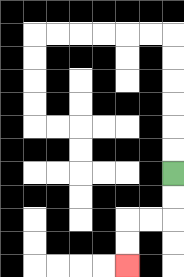{'start': '[7, 7]', 'end': '[5, 11]', 'path_directions': 'D,D,L,L,D,D', 'path_coordinates': '[[7, 7], [7, 8], [7, 9], [6, 9], [5, 9], [5, 10], [5, 11]]'}